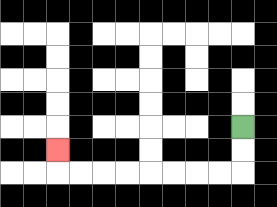{'start': '[10, 5]', 'end': '[2, 6]', 'path_directions': 'D,D,L,L,L,L,L,L,L,L,U', 'path_coordinates': '[[10, 5], [10, 6], [10, 7], [9, 7], [8, 7], [7, 7], [6, 7], [5, 7], [4, 7], [3, 7], [2, 7], [2, 6]]'}